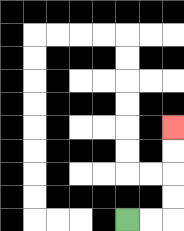{'start': '[5, 9]', 'end': '[7, 5]', 'path_directions': 'R,R,U,U,U,U', 'path_coordinates': '[[5, 9], [6, 9], [7, 9], [7, 8], [7, 7], [7, 6], [7, 5]]'}